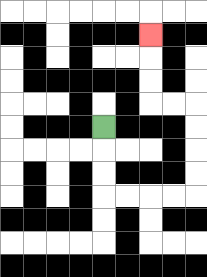{'start': '[4, 5]', 'end': '[6, 1]', 'path_directions': 'D,D,D,R,R,R,R,U,U,U,U,L,L,U,U,U', 'path_coordinates': '[[4, 5], [4, 6], [4, 7], [4, 8], [5, 8], [6, 8], [7, 8], [8, 8], [8, 7], [8, 6], [8, 5], [8, 4], [7, 4], [6, 4], [6, 3], [6, 2], [6, 1]]'}